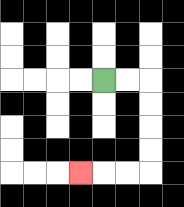{'start': '[4, 3]', 'end': '[3, 7]', 'path_directions': 'R,R,D,D,D,D,L,L,L', 'path_coordinates': '[[4, 3], [5, 3], [6, 3], [6, 4], [6, 5], [6, 6], [6, 7], [5, 7], [4, 7], [3, 7]]'}